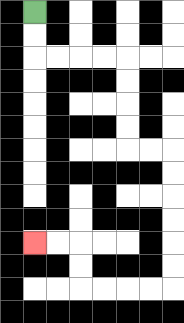{'start': '[1, 0]', 'end': '[1, 10]', 'path_directions': 'D,D,R,R,R,R,D,D,D,D,R,R,D,D,D,D,D,D,L,L,L,L,U,U,L,L', 'path_coordinates': '[[1, 0], [1, 1], [1, 2], [2, 2], [3, 2], [4, 2], [5, 2], [5, 3], [5, 4], [5, 5], [5, 6], [6, 6], [7, 6], [7, 7], [7, 8], [7, 9], [7, 10], [7, 11], [7, 12], [6, 12], [5, 12], [4, 12], [3, 12], [3, 11], [3, 10], [2, 10], [1, 10]]'}